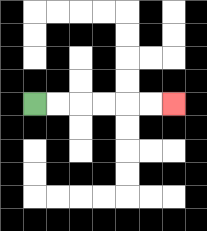{'start': '[1, 4]', 'end': '[7, 4]', 'path_directions': 'R,R,R,R,R,R', 'path_coordinates': '[[1, 4], [2, 4], [3, 4], [4, 4], [5, 4], [6, 4], [7, 4]]'}